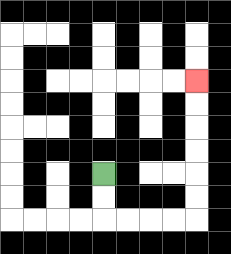{'start': '[4, 7]', 'end': '[8, 3]', 'path_directions': 'D,D,R,R,R,R,U,U,U,U,U,U', 'path_coordinates': '[[4, 7], [4, 8], [4, 9], [5, 9], [6, 9], [7, 9], [8, 9], [8, 8], [8, 7], [8, 6], [8, 5], [8, 4], [8, 3]]'}